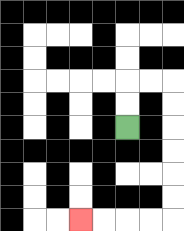{'start': '[5, 5]', 'end': '[3, 9]', 'path_directions': 'U,U,R,R,D,D,D,D,D,D,L,L,L,L', 'path_coordinates': '[[5, 5], [5, 4], [5, 3], [6, 3], [7, 3], [7, 4], [7, 5], [7, 6], [7, 7], [7, 8], [7, 9], [6, 9], [5, 9], [4, 9], [3, 9]]'}